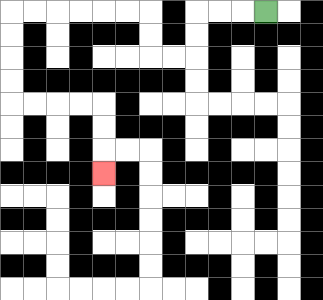{'start': '[11, 0]', 'end': '[4, 7]', 'path_directions': 'L,L,L,D,D,L,L,U,U,L,L,L,L,L,L,D,D,D,D,R,R,R,R,D,D,D', 'path_coordinates': '[[11, 0], [10, 0], [9, 0], [8, 0], [8, 1], [8, 2], [7, 2], [6, 2], [6, 1], [6, 0], [5, 0], [4, 0], [3, 0], [2, 0], [1, 0], [0, 0], [0, 1], [0, 2], [0, 3], [0, 4], [1, 4], [2, 4], [3, 4], [4, 4], [4, 5], [4, 6], [4, 7]]'}